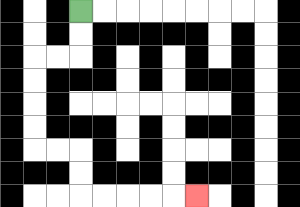{'start': '[3, 0]', 'end': '[8, 8]', 'path_directions': 'D,D,L,L,D,D,D,D,R,R,D,D,R,R,R,R,R', 'path_coordinates': '[[3, 0], [3, 1], [3, 2], [2, 2], [1, 2], [1, 3], [1, 4], [1, 5], [1, 6], [2, 6], [3, 6], [3, 7], [3, 8], [4, 8], [5, 8], [6, 8], [7, 8], [8, 8]]'}